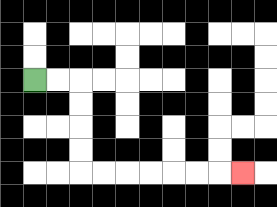{'start': '[1, 3]', 'end': '[10, 7]', 'path_directions': 'R,R,D,D,D,D,R,R,R,R,R,R,R', 'path_coordinates': '[[1, 3], [2, 3], [3, 3], [3, 4], [3, 5], [3, 6], [3, 7], [4, 7], [5, 7], [6, 7], [7, 7], [8, 7], [9, 7], [10, 7]]'}